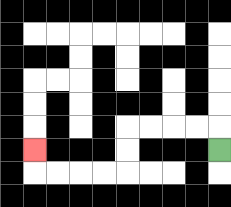{'start': '[9, 6]', 'end': '[1, 6]', 'path_directions': 'U,L,L,L,L,D,D,L,L,L,L,U', 'path_coordinates': '[[9, 6], [9, 5], [8, 5], [7, 5], [6, 5], [5, 5], [5, 6], [5, 7], [4, 7], [3, 7], [2, 7], [1, 7], [1, 6]]'}